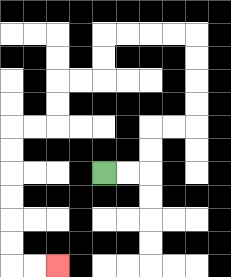{'start': '[4, 7]', 'end': '[2, 11]', 'path_directions': 'R,R,U,U,R,R,U,U,U,U,L,L,L,L,D,D,L,L,D,D,L,L,D,D,D,D,D,D,R,R', 'path_coordinates': '[[4, 7], [5, 7], [6, 7], [6, 6], [6, 5], [7, 5], [8, 5], [8, 4], [8, 3], [8, 2], [8, 1], [7, 1], [6, 1], [5, 1], [4, 1], [4, 2], [4, 3], [3, 3], [2, 3], [2, 4], [2, 5], [1, 5], [0, 5], [0, 6], [0, 7], [0, 8], [0, 9], [0, 10], [0, 11], [1, 11], [2, 11]]'}